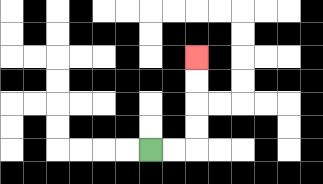{'start': '[6, 6]', 'end': '[8, 2]', 'path_directions': 'R,R,U,U,U,U', 'path_coordinates': '[[6, 6], [7, 6], [8, 6], [8, 5], [8, 4], [8, 3], [8, 2]]'}